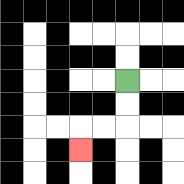{'start': '[5, 3]', 'end': '[3, 6]', 'path_directions': 'D,D,L,L,D', 'path_coordinates': '[[5, 3], [5, 4], [5, 5], [4, 5], [3, 5], [3, 6]]'}